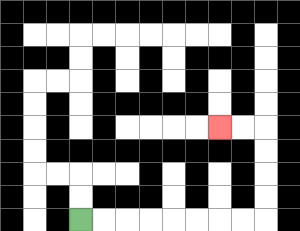{'start': '[3, 9]', 'end': '[9, 5]', 'path_directions': 'R,R,R,R,R,R,R,R,U,U,U,U,L,L', 'path_coordinates': '[[3, 9], [4, 9], [5, 9], [6, 9], [7, 9], [8, 9], [9, 9], [10, 9], [11, 9], [11, 8], [11, 7], [11, 6], [11, 5], [10, 5], [9, 5]]'}